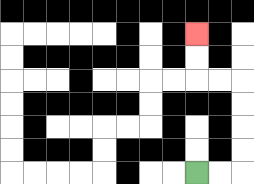{'start': '[8, 7]', 'end': '[8, 1]', 'path_directions': 'R,R,U,U,U,U,L,L,U,U', 'path_coordinates': '[[8, 7], [9, 7], [10, 7], [10, 6], [10, 5], [10, 4], [10, 3], [9, 3], [8, 3], [8, 2], [8, 1]]'}